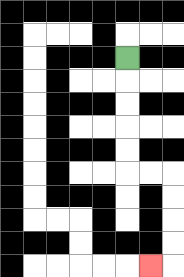{'start': '[5, 2]', 'end': '[6, 11]', 'path_directions': 'D,D,D,D,D,R,R,D,D,D,D,L', 'path_coordinates': '[[5, 2], [5, 3], [5, 4], [5, 5], [5, 6], [5, 7], [6, 7], [7, 7], [7, 8], [7, 9], [7, 10], [7, 11], [6, 11]]'}